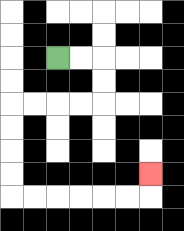{'start': '[2, 2]', 'end': '[6, 7]', 'path_directions': 'R,R,D,D,L,L,L,L,D,D,D,D,R,R,R,R,R,R,U', 'path_coordinates': '[[2, 2], [3, 2], [4, 2], [4, 3], [4, 4], [3, 4], [2, 4], [1, 4], [0, 4], [0, 5], [0, 6], [0, 7], [0, 8], [1, 8], [2, 8], [3, 8], [4, 8], [5, 8], [6, 8], [6, 7]]'}